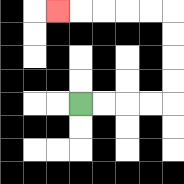{'start': '[3, 4]', 'end': '[2, 0]', 'path_directions': 'R,R,R,R,U,U,U,U,L,L,L,L,L', 'path_coordinates': '[[3, 4], [4, 4], [5, 4], [6, 4], [7, 4], [7, 3], [7, 2], [7, 1], [7, 0], [6, 0], [5, 0], [4, 0], [3, 0], [2, 0]]'}